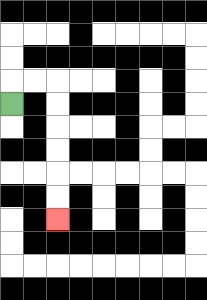{'start': '[0, 4]', 'end': '[2, 9]', 'path_directions': 'U,R,R,D,D,D,D,D,D', 'path_coordinates': '[[0, 4], [0, 3], [1, 3], [2, 3], [2, 4], [2, 5], [2, 6], [2, 7], [2, 8], [2, 9]]'}